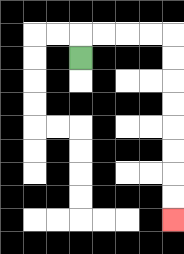{'start': '[3, 2]', 'end': '[7, 9]', 'path_directions': 'U,R,R,R,R,D,D,D,D,D,D,D,D', 'path_coordinates': '[[3, 2], [3, 1], [4, 1], [5, 1], [6, 1], [7, 1], [7, 2], [7, 3], [7, 4], [7, 5], [7, 6], [7, 7], [7, 8], [7, 9]]'}